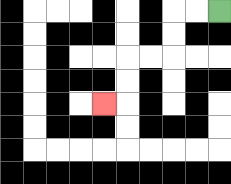{'start': '[9, 0]', 'end': '[4, 4]', 'path_directions': 'L,L,D,D,L,L,D,D,L', 'path_coordinates': '[[9, 0], [8, 0], [7, 0], [7, 1], [7, 2], [6, 2], [5, 2], [5, 3], [5, 4], [4, 4]]'}